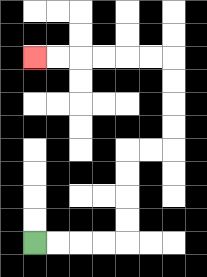{'start': '[1, 10]', 'end': '[1, 2]', 'path_directions': 'R,R,R,R,U,U,U,U,R,R,U,U,U,U,L,L,L,L,L,L', 'path_coordinates': '[[1, 10], [2, 10], [3, 10], [4, 10], [5, 10], [5, 9], [5, 8], [5, 7], [5, 6], [6, 6], [7, 6], [7, 5], [7, 4], [7, 3], [7, 2], [6, 2], [5, 2], [4, 2], [3, 2], [2, 2], [1, 2]]'}